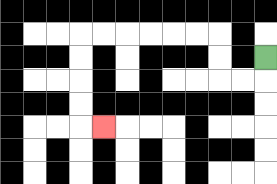{'start': '[11, 2]', 'end': '[4, 5]', 'path_directions': 'D,L,L,U,U,L,L,L,L,L,L,D,D,D,D,R', 'path_coordinates': '[[11, 2], [11, 3], [10, 3], [9, 3], [9, 2], [9, 1], [8, 1], [7, 1], [6, 1], [5, 1], [4, 1], [3, 1], [3, 2], [3, 3], [3, 4], [3, 5], [4, 5]]'}